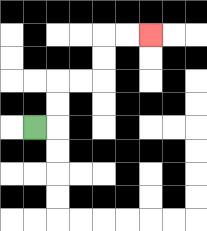{'start': '[1, 5]', 'end': '[6, 1]', 'path_directions': 'R,U,U,R,R,U,U,R,R', 'path_coordinates': '[[1, 5], [2, 5], [2, 4], [2, 3], [3, 3], [4, 3], [4, 2], [4, 1], [5, 1], [6, 1]]'}